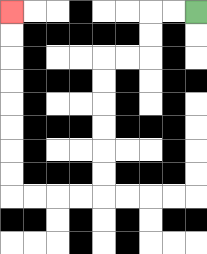{'start': '[8, 0]', 'end': '[0, 0]', 'path_directions': 'L,L,D,D,L,L,D,D,D,D,D,D,L,L,L,L,U,U,U,U,U,U,U,U', 'path_coordinates': '[[8, 0], [7, 0], [6, 0], [6, 1], [6, 2], [5, 2], [4, 2], [4, 3], [4, 4], [4, 5], [4, 6], [4, 7], [4, 8], [3, 8], [2, 8], [1, 8], [0, 8], [0, 7], [0, 6], [0, 5], [0, 4], [0, 3], [0, 2], [0, 1], [0, 0]]'}